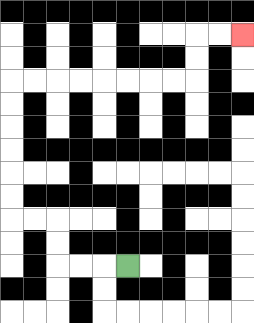{'start': '[5, 11]', 'end': '[10, 1]', 'path_directions': 'L,L,L,U,U,L,L,U,U,U,U,U,U,R,R,R,R,R,R,R,R,U,U,R,R', 'path_coordinates': '[[5, 11], [4, 11], [3, 11], [2, 11], [2, 10], [2, 9], [1, 9], [0, 9], [0, 8], [0, 7], [0, 6], [0, 5], [0, 4], [0, 3], [1, 3], [2, 3], [3, 3], [4, 3], [5, 3], [6, 3], [7, 3], [8, 3], [8, 2], [8, 1], [9, 1], [10, 1]]'}